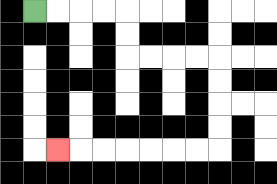{'start': '[1, 0]', 'end': '[2, 6]', 'path_directions': 'R,R,R,R,D,D,R,R,R,R,D,D,D,D,L,L,L,L,L,L,L', 'path_coordinates': '[[1, 0], [2, 0], [3, 0], [4, 0], [5, 0], [5, 1], [5, 2], [6, 2], [7, 2], [8, 2], [9, 2], [9, 3], [9, 4], [9, 5], [9, 6], [8, 6], [7, 6], [6, 6], [5, 6], [4, 6], [3, 6], [2, 6]]'}